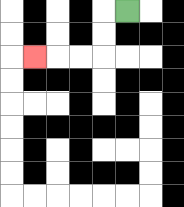{'start': '[5, 0]', 'end': '[1, 2]', 'path_directions': 'L,D,D,L,L,L', 'path_coordinates': '[[5, 0], [4, 0], [4, 1], [4, 2], [3, 2], [2, 2], [1, 2]]'}